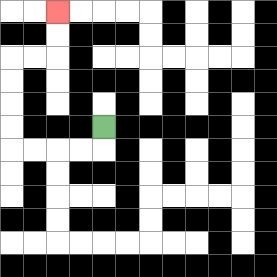{'start': '[4, 5]', 'end': '[2, 0]', 'path_directions': 'D,L,L,L,L,U,U,U,U,R,R,U,U', 'path_coordinates': '[[4, 5], [4, 6], [3, 6], [2, 6], [1, 6], [0, 6], [0, 5], [0, 4], [0, 3], [0, 2], [1, 2], [2, 2], [2, 1], [2, 0]]'}